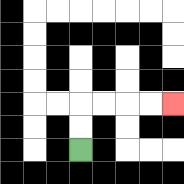{'start': '[3, 6]', 'end': '[7, 4]', 'path_directions': 'U,U,R,R,R,R', 'path_coordinates': '[[3, 6], [3, 5], [3, 4], [4, 4], [5, 4], [6, 4], [7, 4]]'}